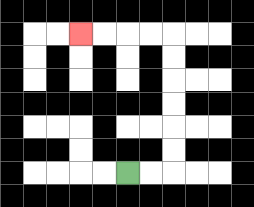{'start': '[5, 7]', 'end': '[3, 1]', 'path_directions': 'R,R,U,U,U,U,U,U,L,L,L,L', 'path_coordinates': '[[5, 7], [6, 7], [7, 7], [7, 6], [7, 5], [7, 4], [7, 3], [7, 2], [7, 1], [6, 1], [5, 1], [4, 1], [3, 1]]'}